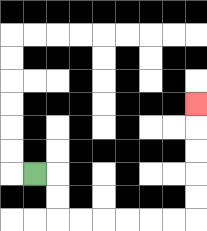{'start': '[1, 7]', 'end': '[8, 4]', 'path_directions': 'R,D,D,R,R,R,R,R,R,U,U,U,U,U', 'path_coordinates': '[[1, 7], [2, 7], [2, 8], [2, 9], [3, 9], [4, 9], [5, 9], [6, 9], [7, 9], [8, 9], [8, 8], [8, 7], [8, 6], [8, 5], [8, 4]]'}